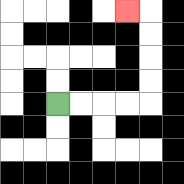{'start': '[2, 4]', 'end': '[5, 0]', 'path_directions': 'R,R,R,R,U,U,U,U,L', 'path_coordinates': '[[2, 4], [3, 4], [4, 4], [5, 4], [6, 4], [6, 3], [6, 2], [6, 1], [6, 0], [5, 0]]'}